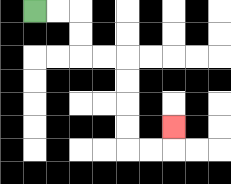{'start': '[1, 0]', 'end': '[7, 5]', 'path_directions': 'R,R,D,D,R,R,D,D,D,D,R,R,U', 'path_coordinates': '[[1, 0], [2, 0], [3, 0], [3, 1], [3, 2], [4, 2], [5, 2], [5, 3], [5, 4], [5, 5], [5, 6], [6, 6], [7, 6], [7, 5]]'}